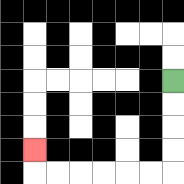{'start': '[7, 3]', 'end': '[1, 6]', 'path_directions': 'D,D,D,D,L,L,L,L,L,L,U', 'path_coordinates': '[[7, 3], [7, 4], [7, 5], [7, 6], [7, 7], [6, 7], [5, 7], [4, 7], [3, 7], [2, 7], [1, 7], [1, 6]]'}